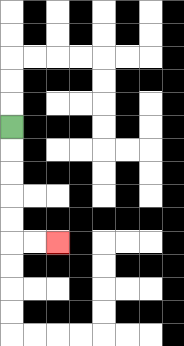{'start': '[0, 5]', 'end': '[2, 10]', 'path_directions': 'D,D,D,D,D,R,R', 'path_coordinates': '[[0, 5], [0, 6], [0, 7], [0, 8], [0, 9], [0, 10], [1, 10], [2, 10]]'}